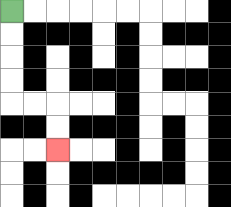{'start': '[0, 0]', 'end': '[2, 6]', 'path_directions': 'D,D,D,D,R,R,D,D', 'path_coordinates': '[[0, 0], [0, 1], [0, 2], [0, 3], [0, 4], [1, 4], [2, 4], [2, 5], [2, 6]]'}